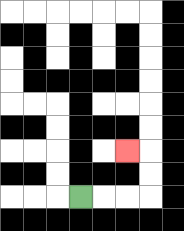{'start': '[3, 8]', 'end': '[5, 6]', 'path_directions': 'R,R,R,U,U,L', 'path_coordinates': '[[3, 8], [4, 8], [5, 8], [6, 8], [6, 7], [6, 6], [5, 6]]'}